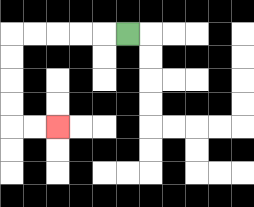{'start': '[5, 1]', 'end': '[2, 5]', 'path_directions': 'L,L,L,L,L,D,D,D,D,R,R', 'path_coordinates': '[[5, 1], [4, 1], [3, 1], [2, 1], [1, 1], [0, 1], [0, 2], [0, 3], [0, 4], [0, 5], [1, 5], [2, 5]]'}